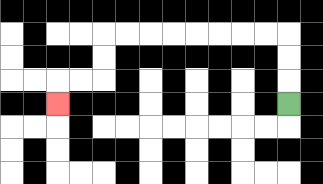{'start': '[12, 4]', 'end': '[2, 4]', 'path_directions': 'U,U,U,L,L,L,L,L,L,L,L,D,D,L,L,D', 'path_coordinates': '[[12, 4], [12, 3], [12, 2], [12, 1], [11, 1], [10, 1], [9, 1], [8, 1], [7, 1], [6, 1], [5, 1], [4, 1], [4, 2], [4, 3], [3, 3], [2, 3], [2, 4]]'}